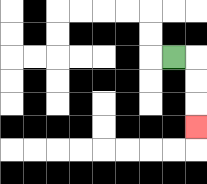{'start': '[7, 2]', 'end': '[8, 5]', 'path_directions': 'R,D,D,D', 'path_coordinates': '[[7, 2], [8, 2], [8, 3], [8, 4], [8, 5]]'}